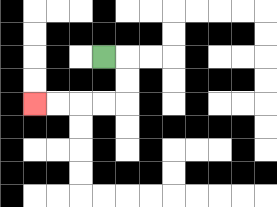{'start': '[4, 2]', 'end': '[1, 4]', 'path_directions': 'R,D,D,L,L,L,L', 'path_coordinates': '[[4, 2], [5, 2], [5, 3], [5, 4], [4, 4], [3, 4], [2, 4], [1, 4]]'}